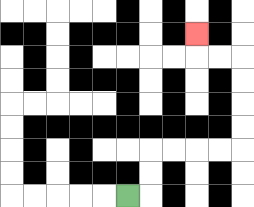{'start': '[5, 8]', 'end': '[8, 1]', 'path_directions': 'R,U,U,R,R,R,R,U,U,U,U,L,L,U', 'path_coordinates': '[[5, 8], [6, 8], [6, 7], [6, 6], [7, 6], [8, 6], [9, 6], [10, 6], [10, 5], [10, 4], [10, 3], [10, 2], [9, 2], [8, 2], [8, 1]]'}